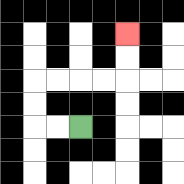{'start': '[3, 5]', 'end': '[5, 1]', 'path_directions': 'L,L,U,U,R,R,R,R,U,U', 'path_coordinates': '[[3, 5], [2, 5], [1, 5], [1, 4], [1, 3], [2, 3], [3, 3], [4, 3], [5, 3], [5, 2], [5, 1]]'}